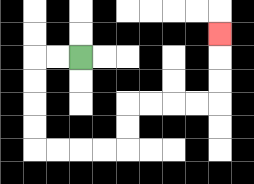{'start': '[3, 2]', 'end': '[9, 1]', 'path_directions': 'L,L,D,D,D,D,R,R,R,R,U,U,R,R,R,R,U,U,U', 'path_coordinates': '[[3, 2], [2, 2], [1, 2], [1, 3], [1, 4], [1, 5], [1, 6], [2, 6], [3, 6], [4, 6], [5, 6], [5, 5], [5, 4], [6, 4], [7, 4], [8, 4], [9, 4], [9, 3], [9, 2], [9, 1]]'}